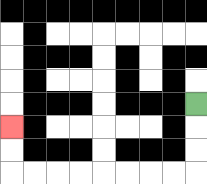{'start': '[8, 4]', 'end': '[0, 5]', 'path_directions': 'D,D,D,L,L,L,L,L,L,L,L,U,U', 'path_coordinates': '[[8, 4], [8, 5], [8, 6], [8, 7], [7, 7], [6, 7], [5, 7], [4, 7], [3, 7], [2, 7], [1, 7], [0, 7], [0, 6], [0, 5]]'}